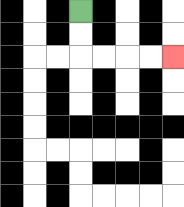{'start': '[3, 0]', 'end': '[7, 2]', 'path_directions': 'D,D,R,R,R,R', 'path_coordinates': '[[3, 0], [3, 1], [3, 2], [4, 2], [5, 2], [6, 2], [7, 2]]'}